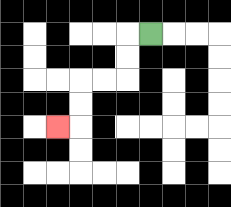{'start': '[6, 1]', 'end': '[2, 5]', 'path_directions': 'L,D,D,L,L,D,D,L', 'path_coordinates': '[[6, 1], [5, 1], [5, 2], [5, 3], [4, 3], [3, 3], [3, 4], [3, 5], [2, 5]]'}